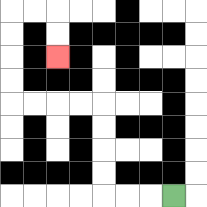{'start': '[7, 8]', 'end': '[2, 2]', 'path_directions': 'L,L,L,U,U,U,U,L,L,L,L,U,U,U,U,R,R,D,D', 'path_coordinates': '[[7, 8], [6, 8], [5, 8], [4, 8], [4, 7], [4, 6], [4, 5], [4, 4], [3, 4], [2, 4], [1, 4], [0, 4], [0, 3], [0, 2], [0, 1], [0, 0], [1, 0], [2, 0], [2, 1], [2, 2]]'}